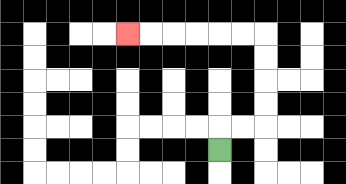{'start': '[9, 6]', 'end': '[5, 1]', 'path_directions': 'U,R,R,U,U,U,U,L,L,L,L,L,L', 'path_coordinates': '[[9, 6], [9, 5], [10, 5], [11, 5], [11, 4], [11, 3], [11, 2], [11, 1], [10, 1], [9, 1], [8, 1], [7, 1], [6, 1], [5, 1]]'}